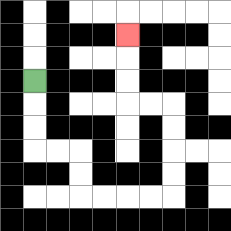{'start': '[1, 3]', 'end': '[5, 1]', 'path_directions': 'D,D,D,R,R,D,D,R,R,R,R,U,U,U,U,L,L,U,U,U', 'path_coordinates': '[[1, 3], [1, 4], [1, 5], [1, 6], [2, 6], [3, 6], [3, 7], [3, 8], [4, 8], [5, 8], [6, 8], [7, 8], [7, 7], [7, 6], [7, 5], [7, 4], [6, 4], [5, 4], [5, 3], [5, 2], [5, 1]]'}